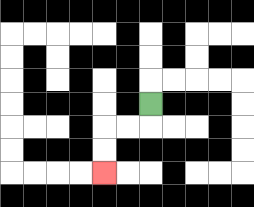{'start': '[6, 4]', 'end': '[4, 7]', 'path_directions': 'D,L,L,D,D', 'path_coordinates': '[[6, 4], [6, 5], [5, 5], [4, 5], [4, 6], [4, 7]]'}